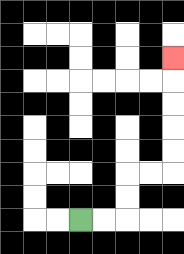{'start': '[3, 9]', 'end': '[7, 2]', 'path_directions': 'R,R,U,U,R,R,U,U,U,U,U', 'path_coordinates': '[[3, 9], [4, 9], [5, 9], [5, 8], [5, 7], [6, 7], [7, 7], [7, 6], [7, 5], [7, 4], [7, 3], [7, 2]]'}